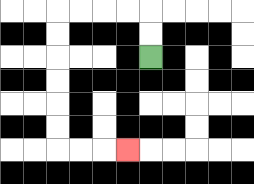{'start': '[6, 2]', 'end': '[5, 6]', 'path_directions': 'U,U,L,L,L,L,D,D,D,D,D,D,R,R,R', 'path_coordinates': '[[6, 2], [6, 1], [6, 0], [5, 0], [4, 0], [3, 0], [2, 0], [2, 1], [2, 2], [2, 3], [2, 4], [2, 5], [2, 6], [3, 6], [4, 6], [5, 6]]'}